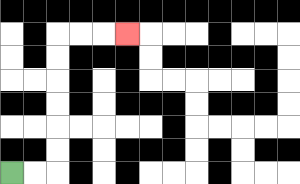{'start': '[0, 7]', 'end': '[5, 1]', 'path_directions': 'R,R,U,U,U,U,U,U,R,R,R', 'path_coordinates': '[[0, 7], [1, 7], [2, 7], [2, 6], [2, 5], [2, 4], [2, 3], [2, 2], [2, 1], [3, 1], [4, 1], [5, 1]]'}